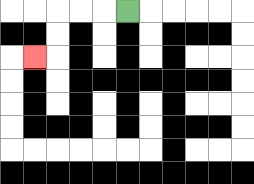{'start': '[5, 0]', 'end': '[1, 2]', 'path_directions': 'L,L,L,D,D,L', 'path_coordinates': '[[5, 0], [4, 0], [3, 0], [2, 0], [2, 1], [2, 2], [1, 2]]'}